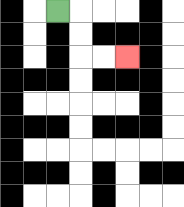{'start': '[2, 0]', 'end': '[5, 2]', 'path_directions': 'R,D,D,R,R', 'path_coordinates': '[[2, 0], [3, 0], [3, 1], [3, 2], [4, 2], [5, 2]]'}